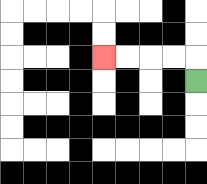{'start': '[8, 3]', 'end': '[4, 2]', 'path_directions': 'U,L,L,L,L', 'path_coordinates': '[[8, 3], [8, 2], [7, 2], [6, 2], [5, 2], [4, 2]]'}